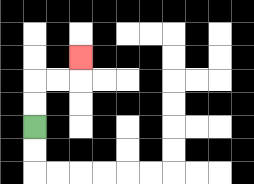{'start': '[1, 5]', 'end': '[3, 2]', 'path_directions': 'U,U,R,R,U', 'path_coordinates': '[[1, 5], [1, 4], [1, 3], [2, 3], [3, 3], [3, 2]]'}